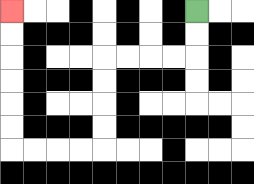{'start': '[8, 0]', 'end': '[0, 0]', 'path_directions': 'D,D,L,L,L,L,D,D,D,D,L,L,L,L,U,U,U,U,U,U', 'path_coordinates': '[[8, 0], [8, 1], [8, 2], [7, 2], [6, 2], [5, 2], [4, 2], [4, 3], [4, 4], [4, 5], [4, 6], [3, 6], [2, 6], [1, 6], [0, 6], [0, 5], [0, 4], [0, 3], [0, 2], [0, 1], [0, 0]]'}